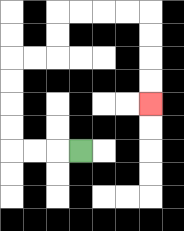{'start': '[3, 6]', 'end': '[6, 4]', 'path_directions': 'L,L,L,U,U,U,U,R,R,U,U,R,R,R,R,D,D,D,D', 'path_coordinates': '[[3, 6], [2, 6], [1, 6], [0, 6], [0, 5], [0, 4], [0, 3], [0, 2], [1, 2], [2, 2], [2, 1], [2, 0], [3, 0], [4, 0], [5, 0], [6, 0], [6, 1], [6, 2], [6, 3], [6, 4]]'}